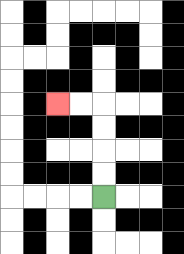{'start': '[4, 8]', 'end': '[2, 4]', 'path_directions': 'U,U,U,U,L,L', 'path_coordinates': '[[4, 8], [4, 7], [4, 6], [4, 5], [4, 4], [3, 4], [2, 4]]'}